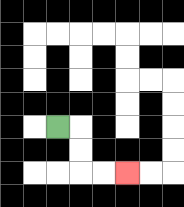{'start': '[2, 5]', 'end': '[5, 7]', 'path_directions': 'R,D,D,R,R', 'path_coordinates': '[[2, 5], [3, 5], [3, 6], [3, 7], [4, 7], [5, 7]]'}